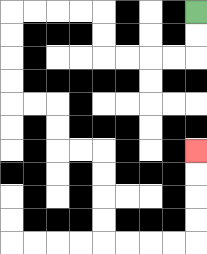{'start': '[8, 0]', 'end': '[8, 6]', 'path_directions': 'D,D,L,L,L,L,U,U,L,L,L,L,D,D,D,D,R,R,D,D,R,R,D,D,D,D,R,R,R,R,U,U,U,U', 'path_coordinates': '[[8, 0], [8, 1], [8, 2], [7, 2], [6, 2], [5, 2], [4, 2], [4, 1], [4, 0], [3, 0], [2, 0], [1, 0], [0, 0], [0, 1], [0, 2], [0, 3], [0, 4], [1, 4], [2, 4], [2, 5], [2, 6], [3, 6], [4, 6], [4, 7], [4, 8], [4, 9], [4, 10], [5, 10], [6, 10], [7, 10], [8, 10], [8, 9], [8, 8], [8, 7], [8, 6]]'}